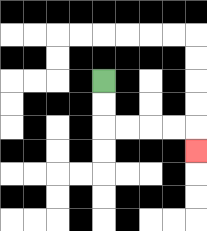{'start': '[4, 3]', 'end': '[8, 6]', 'path_directions': 'D,D,R,R,R,R,D', 'path_coordinates': '[[4, 3], [4, 4], [4, 5], [5, 5], [6, 5], [7, 5], [8, 5], [8, 6]]'}